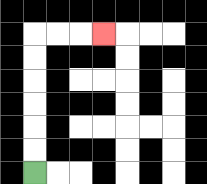{'start': '[1, 7]', 'end': '[4, 1]', 'path_directions': 'U,U,U,U,U,U,R,R,R', 'path_coordinates': '[[1, 7], [1, 6], [1, 5], [1, 4], [1, 3], [1, 2], [1, 1], [2, 1], [3, 1], [4, 1]]'}